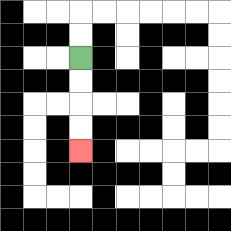{'start': '[3, 2]', 'end': '[3, 6]', 'path_directions': 'D,D,D,D', 'path_coordinates': '[[3, 2], [3, 3], [3, 4], [3, 5], [3, 6]]'}